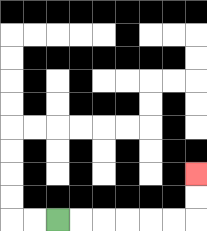{'start': '[2, 9]', 'end': '[8, 7]', 'path_directions': 'R,R,R,R,R,R,U,U', 'path_coordinates': '[[2, 9], [3, 9], [4, 9], [5, 9], [6, 9], [7, 9], [8, 9], [8, 8], [8, 7]]'}